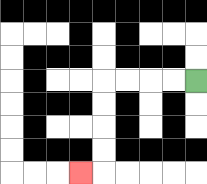{'start': '[8, 3]', 'end': '[3, 7]', 'path_directions': 'L,L,L,L,D,D,D,D,L', 'path_coordinates': '[[8, 3], [7, 3], [6, 3], [5, 3], [4, 3], [4, 4], [4, 5], [4, 6], [4, 7], [3, 7]]'}